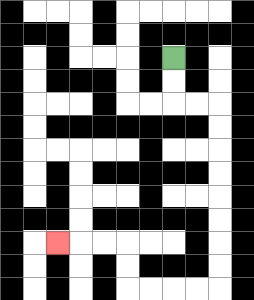{'start': '[7, 2]', 'end': '[2, 10]', 'path_directions': 'D,D,R,R,D,D,D,D,D,D,D,D,L,L,L,L,U,U,L,L,L', 'path_coordinates': '[[7, 2], [7, 3], [7, 4], [8, 4], [9, 4], [9, 5], [9, 6], [9, 7], [9, 8], [9, 9], [9, 10], [9, 11], [9, 12], [8, 12], [7, 12], [6, 12], [5, 12], [5, 11], [5, 10], [4, 10], [3, 10], [2, 10]]'}